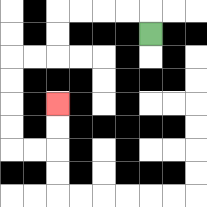{'start': '[6, 1]', 'end': '[2, 4]', 'path_directions': 'U,L,L,L,L,D,D,L,L,D,D,D,D,R,R,U,U', 'path_coordinates': '[[6, 1], [6, 0], [5, 0], [4, 0], [3, 0], [2, 0], [2, 1], [2, 2], [1, 2], [0, 2], [0, 3], [0, 4], [0, 5], [0, 6], [1, 6], [2, 6], [2, 5], [2, 4]]'}